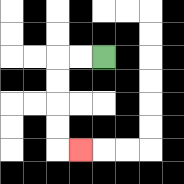{'start': '[4, 2]', 'end': '[3, 6]', 'path_directions': 'L,L,D,D,D,D,R', 'path_coordinates': '[[4, 2], [3, 2], [2, 2], [2, 3], [2, 4], [2, 5], [2, 6], [3, 6]]'}